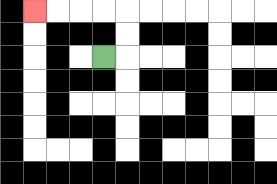{'start': '[4, 2]', 'end': '[1, 0]', 'path_directions': 'R,U,U,L,L,L,L', 'path_coordinates': '[[4, 2], [5, 2], [5, 1], [5, 0], [4, 0], [3, 0], [2, 0], [1, 0]]'}